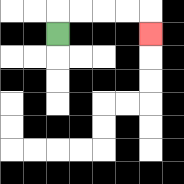{'start': '[2, 1]', 'end': '[6, 1]', 'path_directions': 'U,R,R,R,R,D', 'path_coordinates': '[[2, 1], [2, 0], [3, 0], [4, 0], [5, 0], [6, 0], [6, 1]]'}